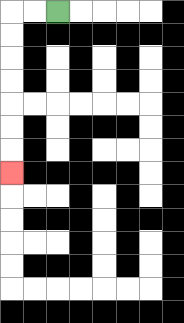{'start': '[2, 0]', 'end': '[0, 7]', 'path_directions': 'L,L,D,D,D,D,D,D,D', 'path_coordinates': '[[2, 0], [1, 0], [0, 0], [0, 1], [0, 2], [0, 3], [0, 4], [0, 5], [0, 6], [0, 7]]'}